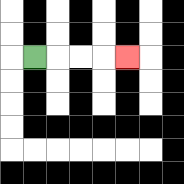{'start': '[1, 2]', 'end': '[5, 2]', 'path_directions': 'R,R,R,R', 'path_coordinates': '[[1, 2], [2, 2], [3, 2], [4, 2], [5, 2]]'}